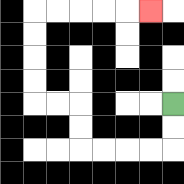{'start': '[7, 4]', 'end': '[6, 0]', 'path_directions': 'D,D,L,L,L,L,U,U,L,L,U,U,U,U,R,R,R,R,R', 'path_coordinates': '[[7, 4], [7, 5], [7, 6], [6, 6], [5, 6], [4, 6], [3, 6], [3, 5], [3, 4], [2, 4], [1, 4], [1, 3], [1, 2], [1, 1], [1, 0], [2, 0], [3, 0], [4, 0], [5, 0], [6, 0]]'}